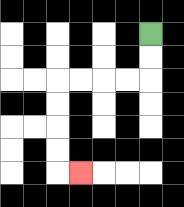{'start': '[6, 1]', 'end': '[3, 7]', 'path_directions': 'D,D,L,L,L,L,D,D,D,D,R', 'path_coordinates': '[[6, 1], [6, 2], [6, 3], [5, 3], [4, 3], [3, 3], [2, 3], [2, 4], [2, 5], [2, 6], [2, 7], [3, 7]]'}